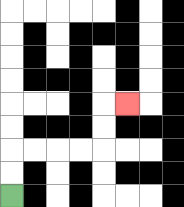{'start': '[0, 8]', 'end': '[5, 4]', 'path_directions': 'U,U,R,R,R,R,U,U,R', 'path_coordinates': '[[0, 8], [0, 7], [0, 6], [1, 6], [2, 6], [3, 6], [4, 6], [4, 5], [4, 4], [5, 4]]'}